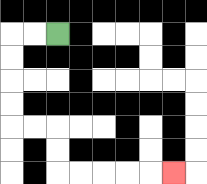{'start': '[2, 1]', 'end': '[7, 7]', 'path_directions': 'L,L,D,D,D,D,R,R,D,D,R,R,R,R,R', 'path_coordinates': '[[2, 1], [1, 1], [0, 1], [0, 2], [0, 3], [0, 4], [0, 5], [1, 5], [2, 5], [2, 6], [2, 7], [3, 7], [4, 7], [5, 7], [6, 7], [7, 7]]'}